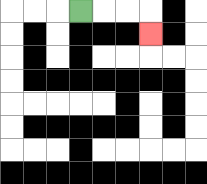{'start': '[3, 0]', 'end': '[6, 1]', 'path_directions': 'R,R,R,D', 'path_coordinates': '[[3, 0], [4, 0], [5, 0], [6, 0], [6, 1]]'}